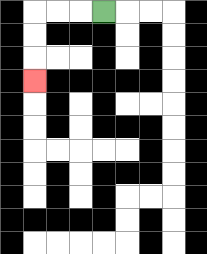{'start': '[4, 0]', 'end': '[1, 3]', 'path_directions': 'L,L,L,D,D,D', 'path_coordinates': '[[4, 0], [3, 0], [2, 0], [1, 0], [1, 1], [1, 2], [1, 3]]'}